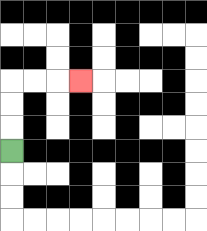{'start': '[0, 6]', 'end': '[3, 3]', 'path_directions': 'U,U,U,R,R,R', 'path_coordinates': '[[0, 6], [0, 5], [0, 4], [0, 3], [1, 3], [2, 3], [3, 3]]'}